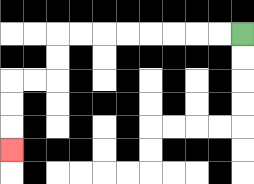{'start': '[10, 1]', 'end': '[0, 6]', 'path_directions': 'L,L,L,L,L,L,L,L,D,D,L,L,D,D,D', 'path_coordinates': '[[10, 1], [9, 1], [8, 1], [7, 1], [6, 1], [5, 1], [4, 1], [3, 1], [2, 1], [2, 2], [2, 3], [1, 3], [0, 3], [0, 4], [0, 5], [0, 6]]'}